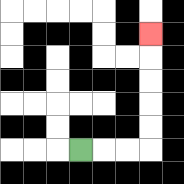{'start': '[3, 6]', 'end': '[6, 1]', 'path_directions': 'R,R,R,U,U,U,U,U', 'path_coordinates': '[[3, 6], [4, 6], [5, 6], [6, 6], [6, 5], [6, 4], [6, 3], [6, 2], [6, 1]]'}